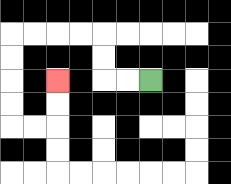{'start': '[6, 3]', 'end': '[2, 3]', 'path_directions': 'L,L,U,U,L,L,L,L,D,D,D,D,R,R,U,U', 'path_coordinates': '[[6, 3], [5, 3], [4, 3], [4, 2], [4, 1], [3, 1], [2, 1], [1, 1], [0, 1], [0, 2], [0, 3], [0, 4], [0, 5], [1, 5], [2, 5], [2, 4], [2, 3]]'}